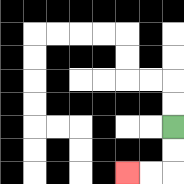{'start': '[7, 5]', 'end': '[5, 7]', 'path_directions': 'D,D,L,L', 'path_coordinates': '[[7, 5], [7, 6], [7, 7], [6, 7], [5, 7]]'}